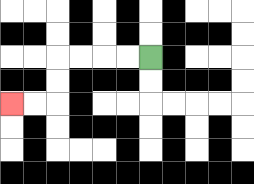{'start': '[6, 2]', 'end': '[0, 4]', 'path_directions': 'L,L,L,L,D,D,L,L', 'path_coordinates': '[[6, 2], [5, 2], [4, 2], [3, 2], [2, 2], [2, 3], [2, 4], [1, 4], [0, 4]]'}